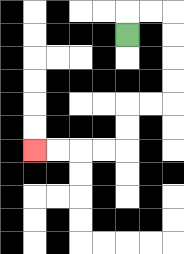{'start': '[5, 1]', 'end': '[1, 6]', 'path_directions': 'U,R,R,D,D,D,D,L,L,D,D,L,L,L,L', 'path_coordinates': '[[5, 1], [5, 0], [6, 0], [7, 0], [7, 1], [7, 2], [7, 3], [7, 4], [6, 4], [5, 4], [5, 5], [5, 6], [4, 6], [3, 6], [2, 6], [1, 6]]'}